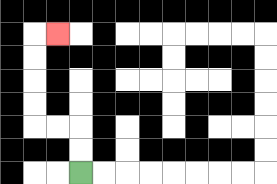{'start': '[3, 7]', 'end': '[2, 1]', 'path_directions': 'U,U,L,L,U,U,U,U,R', 'path_coordinates': '[[3, 7], [3, 6], [3, 5], [2, 5], [1, 5], [1, 4], [1, 3], [1, 2], [1, 1], [2, 1]]'}